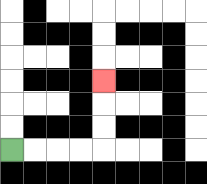{'start': '[0, 6]', 'end': '[4, 3]', 'path_directions': 'R,R,R,R,U,U,U', 'path_coordinates': '[[0, 6], [1, 6], [2, 6], [3, 6], [4, 6], [4, 5], [4, 4], [4, 3]]'}